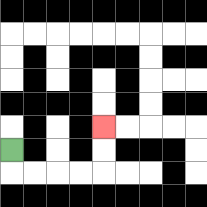{'start': '[0, 6]', 'end': '[4, 5]', 'path_directions': 'D,R,R,R,R,U,U', 'path_coordinates': '[[0, 6], [0, 7], [1, 7], [2, 7], [3, 7], [4, 7], [4, 6], [4, 5]]'}